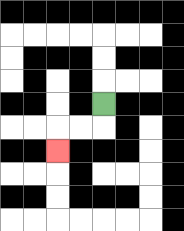{'start': '[4, 4]', 'end': '[2, 6]', 'path_directions': 'D,L,L,D', 'path_coordinates': '[[4, 4], [4, 5], [3, 5], [2, 5], [2, 6]]'}